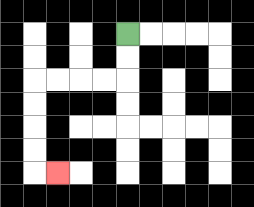{'start': '[5, 1]', 'end': '[2, 7]', 'path_directions': 'D,D,L,L,L,L,D,D,D,D,R', 'path_coordinates': '[[5, 1], [5, 2], [5, 3], [4, 3], [3, 3], [2, 3], [1, 3], [1, 4], [1, 5], [1, 6], [1, 7], [2, 7]]'}